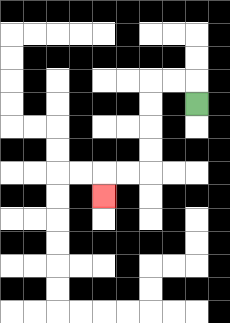{'start': '[8, 4]', 'end': '[4, 8]', 'path_directions': 'U,L,L,D,D,D,D,L,L,D', 'path_coordinates': '[[8, 4], [8, 3], [7, 3], [6, 3], [6, 4], [6, 5], [6, 6], [6, 7], [5, 7], [4, 7], [4, 8]]'}